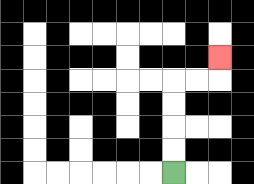{'start': '[7, 7]', 'end': '[9, 2]', 'path_directions': 'U,U,U,U,R,R,U', 'path_coordinates': '[[7, 7], [7, 6], [7, 5], [7, 4], [7, 3], [8, 3], [9, 3], [9, 2]]'}